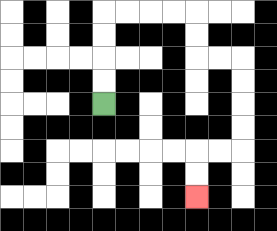{'start': '[4, 4]', 'end': '[8, 8]', 'path_directions': 'U,U,U,U,R,R,R,R,D,D,R,R,D,D,D,D,L,L,D,D', 'path_coordinates': '[[4, 4], [4, 3], [4, 2], [4, 1], [4, 0], [5, 0], [6, 0], [7, 0], [8, 0], [8, 1], [8, 2], [9, 2], [10, 2], [10, 3], [10, 4], [10, 5], [10, 6], [9, 6], [8, 6], [8, 7], [8, 8]]'}